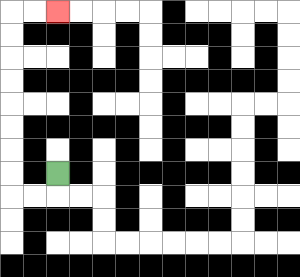{'start': '[2, 7]', 'end': '[2, 0]', 'path_directions': 'D,L,L,U,U,U,U,U,U,U,U,R,R', 'path_coordinates': '[[2, 7], [2, 8], [1, 8], [0, 8], [0, 7], [0, 6], [0, 5], [0, 4], [0, 3], [0, 2], [0, 1], [0, 0], [1, 0], [2, 0]]'}